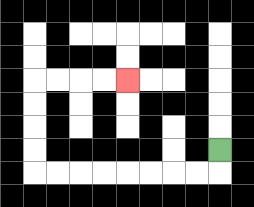{'start': '[9, 6]', 'end': '[5, 3]', 'path_directions': 'D,L,L,L,L,L,L,L,L,U,U,U,U,R,R,R,R', 'path_coordinates': '[[9, 6], [9, 7], [8, 7], [7, 7], [6, 7], [5, 7], [4, 7], [3, 7], [2, 7], [1, 7], [1, 6], [1, 5], [1, 4], [1, 3], [2, 3], [3, 3], [4, 3], [5, 3]]'}